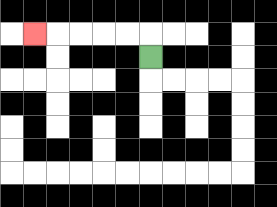{'start': '[6, 2]', 'end': '[1, 1]', 'path_directions': 'U,L,L,L,L,L', 'path_coordinates': '[[6, 2], [6, 1], [5, 1], [4, 1], [3, 1], [2, 1], [1, 1]]'}